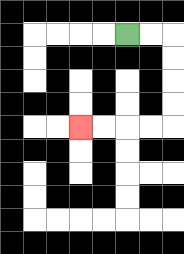{'start': '[5, 1]', 'end': '[3, 5]', 'path_directions': 'R,R,D,D,D,D,L,L,L,L', 'path_coordinates': '[[5, 1], [6, 1], [7, 1], [7, 2], [7, 3], [7, 4], [7, 5], [6, 5], [5, 5], [4, 5], [3, 5]]'}